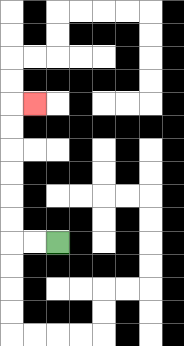{'start': '[2, 10]', 'end': '[1, 4]', 'path_directions': 'L,L,U,U,U,U,U,U,R', 'path_coordinates': '[[2, 10], [1, 10], [0, 10], [0, 9], [0, 8], [0, 7], [0, 6], [0, 5], [0, 4], [1, 4]]'}